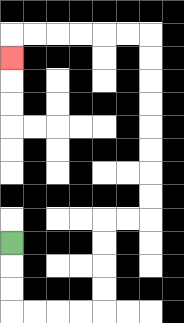{'start': '[0, 10]', 'end': '[0, 2]', 'path_directions': 'D,D,D,R,R,R,R,U,U,U,U,R,R,U,U,U,U,U,U,U,U,L,L,L,L,L,L,D', 'path_coordinates': '[[0, 10], [0, 11], [0, 12], [0, 13], [1, 13], [2, 13], [3, 13], [4, 13], [4, 12], [4, 11], [4, 10], [4, 9], [5, 9], [6, 9], [6, 8], [6, 7], [6, 6], [6, 5], [6, 4], [6, 3], [6, 2], [6, 1], [5, 1], [4, 1], [3, 1], [2, 1], [1, 1], [0, 1], [0, 2]]'}